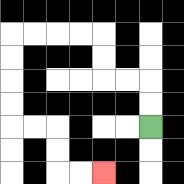{'start': '[6, 5]', 'end': '[4, 7]', 'path_directions': 'U,U,L,L,U,U,L,L,L,L,D,D,D,D,R,R,D,D,R,R', 'path_coordinates': '[[6, 5], [6, 4], [6, 3], [5, 3], [4, 3], [4, 2], [4, 1], [3, 1], [2, 1], [1, 1], [0, 1], [0, 2], [0, 3], [0, 4], [0, 5], [1, 5], [2, 5], [2, 6], [2, 7], [3, 7], [4, 7]]'}